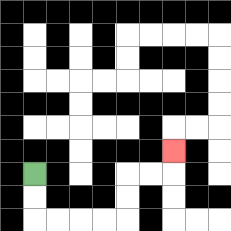{'start': '[1, 7]', 'end': '[7, 6]', 'path_directions': 'D,D,R,R,R,R,U,U,R,R,U', 'path_coordinates': '[[1, 7], [1, 8], [1, 9], [2, 9], [3, 9], [4, 9], [5, 9], [5, 8], [5, 7], [6, 7], [7, 7], [7, 6]]'}